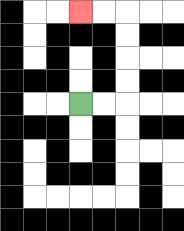{'start': '[3, 4]', 'end': '[3, 0]', 'path_directions': 'R,R,U,U,U,U,L,L', 'path_coordinates': '[[3, 4], [4, 4], [5, 4], [5, 3], [5, 2], [5, 1], [5, 0], [4, 0], [3, 0]]'}